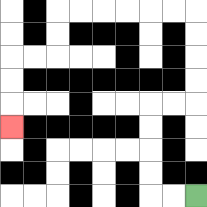{'start': '[8, 8]', 'end': '[0, 5]', 'path_directions': 'L,L,U,U,U,U,R,R,U,U,U,U,L,L,L,L,L,L,D,D,L,L,D,D,D', 'path_coordinates': '[[8, 8], [7, 8], [6, 8], [6, 7], [6, 6], [6, 5], [6, 4], [7, 4], [8, 4], [8, 3], [8, 2], [8, 1], [8, 0], [7, 0], [6, 0], [5, 0], [4, 0], [3, 0], [2, 0], [2, 1], [2, 2], [1, 2], [0, 2], [0, 3], [0, 4], [0, 5]]'}